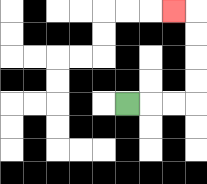{'start': '[5, 4]', 'end': '[7, 0]', 'path_directions': 'R,R,R,U,U,U,U,L', 'path_coordinates': '[[5, 4], [6, 4], [7, 4], [8, 4], [8, 3], [8, 2], [8, 1], [8, 0], [7, 0]]'}